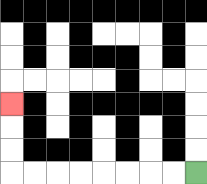{'start': '[8, 7]', 'end': '[0, 4]', 'path_directions': 'L,L,L,L,L,L,L,L,U,U,U', 'path_coordinates': '[[8, 7], [7, 7], [6, 7], [5, 7], [4, 7], [3, 7], [2, 7], [1, 7], [0, 7], [0, 6], [0, 5], [0, 4]]'}